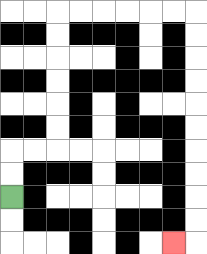{'start': '[0, 8]', 'end': '[7, 10]', 'path_directions': 'U,U,R,R,U,U,U,U,U,U,R,R,R,R,R,R,D,D,D,D,D,D,D,D,D,D,L', 'path_coordinates': '[[0, 8], [0, 7], [0, 6], [1, 6], [2, 6], [2, 5], [2, 4], [2, 3], [2, 2], [2, 1], [2, 0], [3, 0], [4, 0], [5, 0], [6, 0], [7, 0], [8, 0], [8, 1], [8, 2], [8, 3], [8, 4], [8, 5], [8, 6], [8, 7], [8, 8], [8, 9], [8, 10], [7, 10]]'}